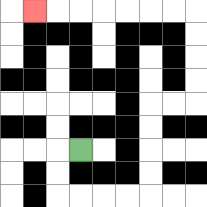{'start': '[3, 6]', 'end': '[1, 0]', 'path_directions': 'L,D,D,R,R,R,R,U,U,U,U,R,R,U,U,U,U,L,L,L,L,L,L,L', 'path_coordinates': '[[3, 6], [2, 6], [2, 7], [2, 8], [3, 8], [4, 8], [5, 8], [6, 8], [6, 7], [6, 6], [6, 5], [6, 4], [7, 4], [8, 4], [8, 3], [8, 2], [8, 1], [8, 0], [7, 0], [6, 0], [5, 0], [4, 0], [3, 0], [2, 0], [1, 0]]'}